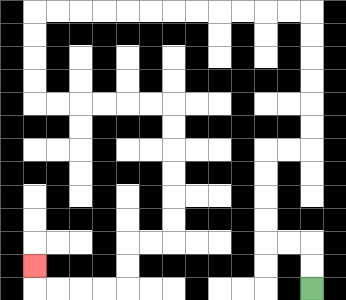{'start': '[13, 12]', 'end': '[1, 11]', 'path_directions': 'U,U,L,L,U,U,U,U,R,R,U,U,U,U,U,U,L,L,L,L,L,L,L,L,L,L,L,L,D,D,D,D,R,R,R,R,R,R,D,D,D,D,D,D,L,L,D,D,L,L,L,L,U', 'path_coordinates': '[[13, 12], [13, 11], [13, 10], [12, 10], [11, 10], [11, 9], [11, 8], [11, 7], [11, 6], [12, 6], [13, 6], [13, 5], [13, 4], [13, 3], [13, 2], [13, 1], [13, 0], [12, 0], [11, 0], [10, 0], [9, 0], [8, 0], [7, 0], [6, 0], [5, 0], [4, 0], [3, 0], [2, 0], [1, 0], [1, 1], [1, 2], [1, 3], [1, 4], [2, 4], [3, 4], [4, 4], [5, 4], [6, 4], [7, 4], [7, 5], [7, 6], [7, 7], [7, 8], [7, 9], [7, 10], [6, 10], [5, 10], [5, 11], [5, 12], [4, 12], [3, 12], [2, 12], [1, 12], [1, 11]]'}